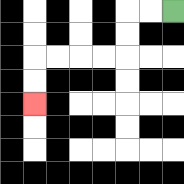{'start': '[7, 0]', 'end': '[1, 4]', 'path_directions': 'L,L,D,D,L,L,L,L,D,D', 'path_coordinates': '[[7, 0], [6, 0], [5, 0], [5, 1], [5, 2], [4, 2], [3, 2], [2, 2], [1, 2], [1, 3], [1, 4]]'}